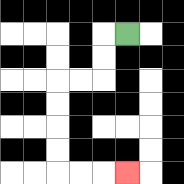{'start': '[5, 1]', 'end': '[5, 7]', 'path_directions': 'L,D,D,L,L,D,D,D,D,R,R,R', 'path_coordinates': '[[5, 1], [4, 1], [4, 2], [4, 3], [3, 3], [2, 3], [2, 4], [2, 5], [2, 6], [2, 7], [3, 7], [4, 7], [5, 7]]'}